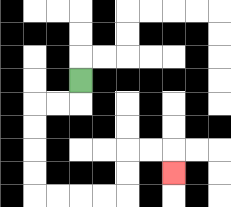{'start': '[3, 3]', 'end': '[7, 7]', 'path_directions': 'D,L,L,D,D,D,D,R,R,R,R,U,U,R,R,D', 'path_coordinates': '[[3, 3], [3, 4], [2, 4], [1, 4], [1, 5], [1, 6], [1, 7], [1, 8], [2, 8], [3, 8], [4, 8], [5, 8], [5, 7], [5, 6], [6, 6], [7, 6], [7, 7]]'}